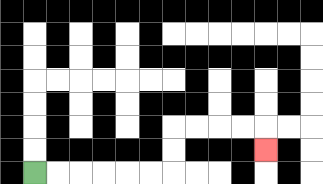{'start': '[1, 7]', 'end': '[11, 6]', 'path_directions': 'R,R,R,R,R,R,U,U,R,R,R,R,D', 'path_coordinates': '[[1, 7], [2, 7], [3, 7], [4, 7], [5, 7], [6, 7], [7, 7], [7, 6], [7, 5], [8, 5], [9, 5], [10, 5], [11, 5], [11, 6]]'}